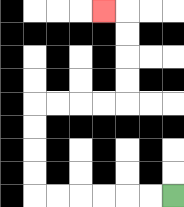{'start': '[7, 8]', 'end': '[4, 0]', 'path_directions': 'L,L,L,L,L,L,U,U,U,U,R,R,R,R,U,U,U,U,L', 'path_coordinates': '[[7, 8], [6, 8], [5, 8], [4, 8], [3, 8], [2, 8], [1, 8], [1, 7], [1, 6], [1, 5], [1, 4], [2, 4], [3, 4], [4, 4], [5, 4], [5, 3], [5, 2], [5, 1], [5, 0], [4, 0]]'}